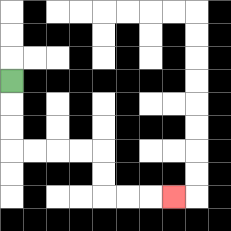{'start': '[0, 3]', 'end': '[7, 8]', 'path_directions': 'D,D,D,R,R,R,R,D,D,R,R,R', 'path_coordinates': '[[0, 3], [0, 4], [0, 5], [0, 6], [1, 6], [2, 6], [3, 6], [4, 6], [4, 7], [4, 8], [5, 8], [6, 8], [7, 8]]'}